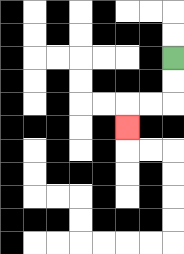{'start': '[7, 2]', 'end': '[5, 5]', 'path_directions': 'D,D,L,L,D', 'path_coordinates': '[[7, 2], [7, 3], [7, 4], [6, 4], [5, 4], [5, 5]]'}